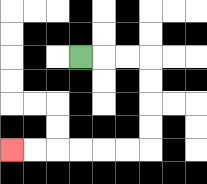{'start': '[3, 2]', 'end': '[0, 6]', 'path_directions': 'R,R,R,D,D,D,D,L,L,L,L,L,L', 'path_coordinates': '[[3, 2], [4, 2], [5, 2], [6, 2], [6, 3], [6, 4], [6, 5], [6, 6], [5, 6], [4, 6], [3, 6], [2, 6], [1, 6], [0, 6]]'}